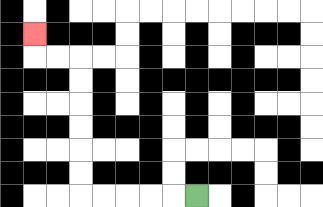{'start': '[8, 8]', 'end': '[1, 1]', 'path_directions': 'L,L,L,L,L,U,U,U,U,U,U,L,L,U', 'path_coordinates': '[[8, 8], [7, 8], [6, 8], [5, 8], [4, 8], [3, 8], [3, 7], [3, 6], [3, 5], [3, 4], [3, 3], [3, 2], [2, 2], [1, 2], [1, 1]]'}